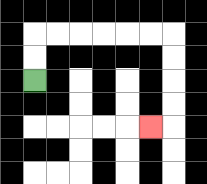{'start': '[1, 3]', 'end': '[6, 5]', 'path_directions': 'U,U,R,R,R,R,R,R,D,D,D,D,L', 'path_coordinates': '[[1, 3], [1, 2], [1, 1], [2, 1], [3, 1], [4, 1], [5, 1], [6, 1], [7, 1], [7, 2], [7, 3], [7, 4], [7, 5], [6, 5]]'}